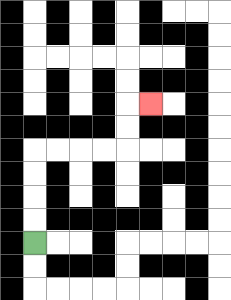{'start': '[1, 10]', 'end': '[6, 4]', 'path_directions': 'U,U,U,U,R,R,R,R,U,U,R', 'path_coordinates': '[[1, 10], [1, 9], [1, 8], [1, 7], [1, 6], [2, 6], [3, 6], [4, 6], [5, 6], [5, 5], [5, 4], [6, 4]]'}